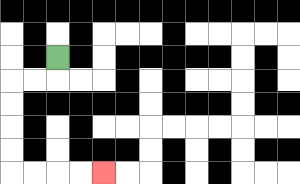{'start': '[2, 2]', 'end': '[4, 7]', 'path_directions': 'D,L,L,D,D,D,D,R,R,R,R', 'path_coordinates': '[[2, 2], [2, 3], [1, 3], [0, 3], [0, 4], [0, 5], [0, 6], [0, 7], [1, 7], [2, 7], [3, 7], [4, 7]]'}